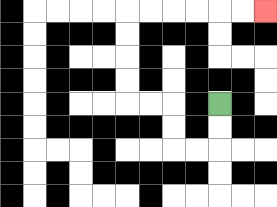{'start': '[9, 4]', 'end': '[11, 0]', 'path_directions': 'D,D,L,L,U,U,L,L,U,U,U,U,R,R,R,R,R,R', 'path_coordinates': '[[9, 4], [9, 5], [9, 6], [8, 6], [7, 6], [7, 5], [7, 4], [6, 4], [5, 4], [5, 3], [5, 2], [5, 1], [5, 0], [6, 0], [7, 0], [8, 0], [9, 0], [10, 0], [11, 0]]'}